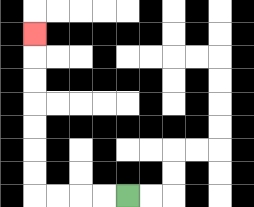{'start': '[5, 8]', 'end': '[1, 1]', 'path_directions': 'L,L,L,L,U,U,U,U,U,U,U', 'path_coordinates': '[[5, 8], [4, 8], [3, 8], [2, 8], [1, 8], [1, 7], [1, 6], [1, 5], [1, 4], [1, 3], [1, 2], [1, 1]]'}